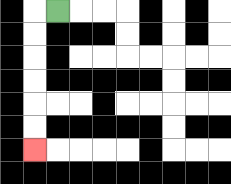{'start': '[2, 0]', 'end': '[1, 6]', 'path_directions': 'L,D,D,D,D,D,D', 'path_coordinates': '[[2, 0], [1, 0], [1, 1], [1, 2], [1, 3], [1, 4], [1, 5], [1, 6]]'}